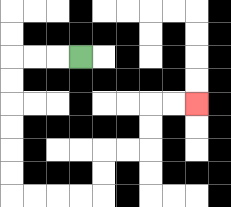{'start': '[3, 2]', 'end': '[8, 4]', 'path_directions': 'L,L,L,D,D,D,D,D,D,R,R,R,R,U,U,R,R,U,U,R,R', 'path_coordinates': '[[3, 2], [2, 2], [1, 2], [0, 2], [0, 3], [0, 4], [0, 5], [0, 6], [0, 7], [0, 8], [1, 8], [2, 8], [3, 8], [4, 8], [4, 7], [4, 6], [5, 6], [6, 6], [6, 5], [6, 4], [7, 4], [8, 4]]'}